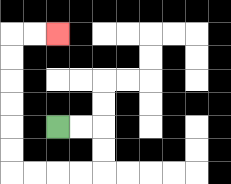{'start': '[2, 5]', 'end': '[2, 1]', 'path_directions': 'R,R,D,D,L,L,L,L,U,U,U,U,U,U,R,R', 'path_coordinates': '[[2, 5], [3, 5], [4, 5], [4, 6], [4, 7], [3, 7], [2, 7], [1, 7], [0, 7], [0, 6], [0, 5], [0, 4], [0, 3], [0, 2], [0, 1], [1, 1], [2, 1]]'}